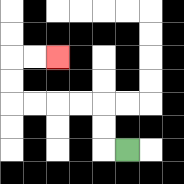{'start': '[5, 6]', 'end': '[2, 2]', 'path_directions': 'L,U,U,L,L,L,L,U,U,R,R', 'path_coordinates': '[[5, 6], [4, 6], [4, 5], [4, 4], [3, 4], [2, 4], [1, 4], [0, 4], [0, 3], [0, 2], [1, 2], [2, 2]]'}